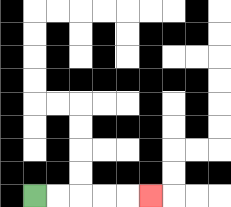{'start': '[1, 8]', 'end': '[6, 8]', 'path_directions': 'R,R,R,R,R', 'path_coordinates': '[[1, 8], [2, 8], [3, 8], [4, 8], [5, 8], [6, 8]]'}